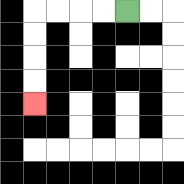{'start': '[5, 0]', 'end': '[1, 4]', 'path_directions': 'L,L,L,L,D,D,D,D', 'path_coordinates': '[[5, 0], [4, 0], [3, 0], [2, 0], [1, 0], [1, 1], [1, 2], [1, 3], [1, 4]]'}